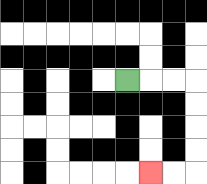{'start': '[5, 3]', 'end': '[6, 7]', 'path_directions': 'R,R,R,D,D,D,D,L,L', 'path_coordinates': '[[5, 3], [6, 3], [7, 3], [8, 3], [8, 4], [8, 5], [8, 6], [8, 7], [7, 7], [6, 7]]'}